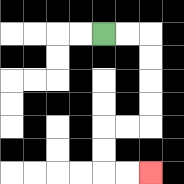{'start': '[4, 1]', 'end': '[6, 7]', 'path_directions': 'R,R,D,D,D,D,L,L,D,D,R,R', 'path_coordinates': '[[4, 1], [5, 1], [6, 1], [6, 2], [6, 3], [6, 4], [6, 5], [5, 5], [4, 5], [4, 6], [4, 7], [5, 7], [6, 7]]'}